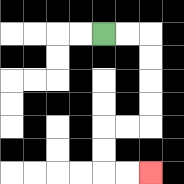{'start': '[4, 1]', 'end': '[6, 7]', 'path_directions': 'R,R,D,D,D,D,L,L,D,D,R,R', 'path_coordinates': '[[4, 1], [5, 1], [6, 1], [6, 2], [6, 3], [6, 4], [6, 5], [5, 5], [4, 5], [4, 6], [4, 7], [5, 7], [6, 7]]'}